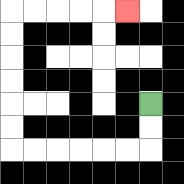{'start': '[6, 4]', 'end': '[5, 0]', 'path_directions': 'D,D,L,L,L,L,L,L,U,U,U,U,U,U,R,R,R,R,R', 'path_coordinates': '[[6, 4], [6, 5], [6, 6], [5, 6], [4, 6], [3, 6], [2, 6], [1, 6], [0, 6], [0, 5], [0, 4], [0, 3], [0, 2], [0, 1], [0, 0], [1, 0], [2, 0], [3, 0], [4, 0], [5, 0]]'}